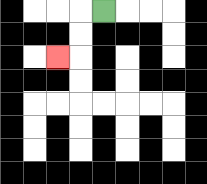{'start': '[4, 0]', 'end': '[2, 2]', 'path_directions': 'L,D,D,L', 'path_coordinates': '[[4, 0], [3, 0], [3, 1], [3, 2], [2, 2]]'}